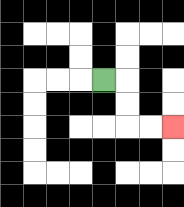{'start': '[4, 3]', 'end': '[7, 5]', 'path_directions': 'R,D,D,R,R', 'path_coordinates': '[[4, 3], [5, 3], [5, 4], [5, 5], [6, 5], [7, 5]]'}